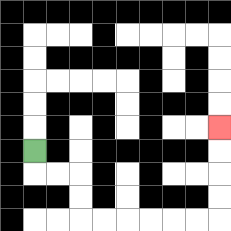{'start': '[1, 6]', 'end': '[9, 5]', 'path_directions': 'D,R,R,D,D,R,R,R,R,R,R,U,U,U,U', 'path_coordinates': '[[1, 6], [1, 7], [2, 7], [3, 7], [3, 8], [3, 9], [4, 9], [5, 9], [6, 9], [7, 9], [8, 9], [9, 9], [9, 8], [9, 7], [9, 6], [9, 5]]'}